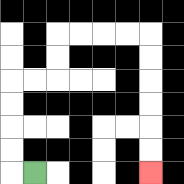{'start': '[1, 7]', 'end': '[6, 7]', 'path_directions': 'L,U,U,U,U,R,R,U,U,R,R,R,R,D,D,D,D,D,D', 'path_coordinates': '[[1, 7], [0, 7], [0, 6], [0, 5], [0, 4], [0, 3], [1, 3], [2, 3], [2, 2], [2, 1], [3, 1], [4, 1], [5, 1], [6, 1], [6, 2], [6, 3], [6, 4], [6, 5], [6, 6], [6, 7]]'}